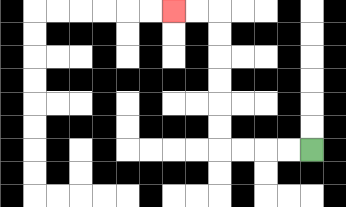{'start': '[13, 6]', 'end': '[7, 0]', 'path_directions': 'L,L,L,L,U,U,U,U,U,U,L,L', 'path_coordinates': '[[13, 6], [12, 6], [11, 6], [10, 6], [9, 6], [9, 5], [9, 4], [9, 3], [9, 2], [9, 1], [9, 0], [8, 0], [7, 0]]'}